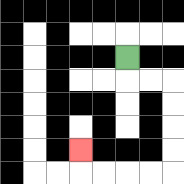{'start': '[5, 2]', 'end': '[3, 6]', 'path_directions': 'D,R,R,D,D,D,D,L,L,L,L,U', 'path_coordinates': '[[5, 2], [5, 3], [6, 3], [7, 3], [7, 4], [7, 5], [7, 6], [7, 7], [6, 7], [5, 7], [4, 7], [3, 7], [3, 6]]'}